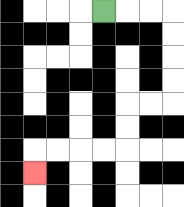{'start': '[4, 0]', 'end': '[1, 7]', 'path_directions': 'R,R,R,D,D,D,D,L,L,D,D,L,L,L,L,D', 'path_coordinates': '[[4, 0], [5, 0], [6, 0], [7, 0], [7, 1], [7, 2], [7, 3], [7, 4], [6, 4], [5, 4], [5, 5], [5, 6], [4, 6], [3, 6], [2, 6], [1, 6], [1, 7]]'}